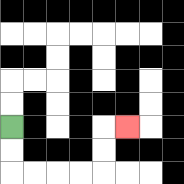{'start': '[0, 5]', 'end': '[5, 5]', 'path_directions': 'D,D,R,R,R,R,U,U,R', 'path_coordinates': '[[0, 5], [0, 6], [0, 7], [1, 7], [2, 7], [3, 7], [4, 7], [4, 6], [4, 5], [5, 5]]'}